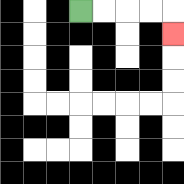{'start': '[3, 0]', 'end': '[7, 1]', 'path_directions': 'R,R,R,R,D', 'path_coordinates': '[[3, 0], [4, 0], [5, 0], [6, 0], [7, 0], [7, 1]]'}